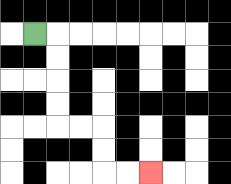{'start': '[1, 1]', 'end': '[6, 7]', 'path_directions': 'R,D,D,D,D,R,R,D,D,R,R', 'path_coordinates': '[[1, 1], [2, 1], [2, 2], [2, 3], [2, 4], [2, 5], [3, 5], [4, 5], [4, 6], [4, 7], [5, 7], [6, 7]]'}